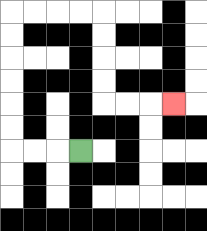{'start': '[3, 6]', 'end': '[7, 4]', 'path_directions': 'L,L,L,U,U,U,U,U,U,R,R,R,R,D,D,D,D,R,R,R', 'path_coordinates': '[[3, 6], [2, 6], [1, 6], [0, 6], [0, 5], [0, 4], [0, 3], [0, 2], [0, 1], [0, 0], [1, 0], [2, 0], [3, 0], [4, 0], [4, 1], [4, 2], [4, 3], [4, 4], [5, 4], [6, 4], [7, 4]]'}